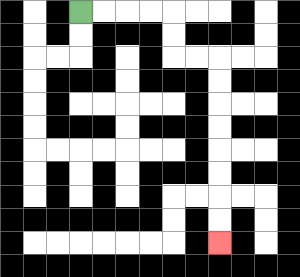{'start': '[3, 0]', 'end': '[9, 10]', 'path_directions': 'R,R,R,R,D,D,R,R,D,D,D,D,D,D,D,D', 'path_coordinates': '[[3, 0], [4, 0], [5, 0], [6, 0], [7, 0], [7, 1], [7, 2], [8, 2], [9, 2], [9, 3], [9, 4], [9, 5], [9, 6], [9, 7], [9, 8], [9, 9], [9, 10]]'}